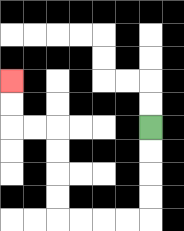{'start': '[6, 5]', 'end': '[0, 3]', 'path_directions': 'D,D,D,D,L,L,L,L,U,U,U,U,L,L,U,U', 'path_coordinates': '[[6, 5], [6, 6], [6, 7], [6, 8], [6, 9], [5, 9], [4, 9], [3, 9], [2, 9], [2, 8], [2, 7], [2, 6], [2, 5], [1, 5], [0, 5], [0, 4], [0, 3]]'}